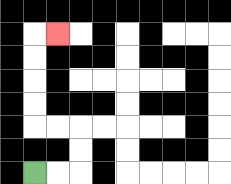{'start': '[1, 7]', 'end': '[2, 1]', 'path_directions': 'R,R,U,U,L,L,U,U,U,U,R', 'path_coordinates': '[[1, 7], [2, 7], [3, 7], [3, 6], [3, 5], [2, 5], [1, 5], [1, 4], [1, 3], [1, 2], [1, 1], [2, 1]]'}